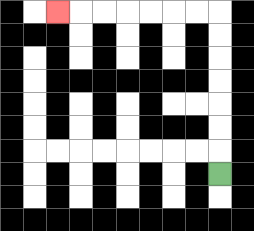{'start': '[9, 7]', 'end': '[2, 0]', 'path_directions': 'U,U,U,U,U,U,U,L,L,L,L,L,L,L', 'path_coordinates': '[[9, 7], [9, 6], [9, 5], [9, 4], [9, 3], [9, 2], [9, 1], [9, 0], [8, 0], [7, 0], [6, 0], [5, 0], [4, 0], [3, 0], [2, 0]]'}